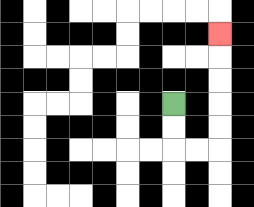{'start': '[7, 4]', 'end': '[9, 1]', 'path_directions': 'D,D,R,R,U,U,U,U,U', 'path_coordinates': '[[7, 4], [7, 5], [7, 6], [8, 6], [9, 6], [9, 5], [9, 4], [9, 3], [9, 2], [9, 1]]'}